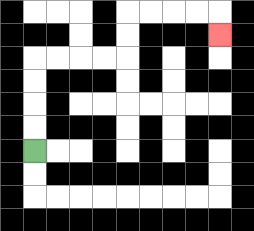{'start': '[1, 6]', 'end': '[9, 1]', 'path_directions': 'U,U,U,U,R,R,R,R,U,U,R,R,R,R,D', 'path_coordinates': '[[1, 6], [1, 5], [1, 4], [1, 3], [1, 2], [2, 2], [3, 2], [4, 2], [5, 2], [5, 1], [5, 0], [6, 0], [7, 0], [8, 0], [9, 0], [9, 1]]'}